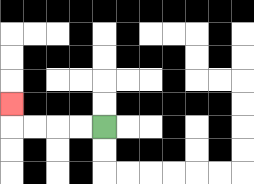{'start': '[4, 5]', 'end': '[0, 4]', 'path_directions': 'L,L,L,L,U', 'path_coordinates': '[[4, 5], [3, 5], [2, 5], [1, 5], [0, 5], [0, 4]]'}